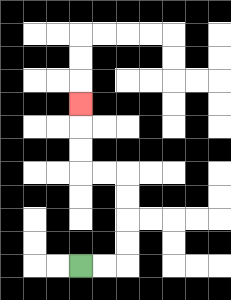{'start': '[3, 11]', 'end': '[3, 4]', 'path_directions': 'R,R,U,U,U,U,L,L,U,U,U', 'path_coordinates': '[[3, 11], [4, 11], [5, 11], [5, 10], [5, 9], [5, 8], [5, 7], [4, 7], [3, 7], [3, 6], [3, 5], [3, 4]]'}